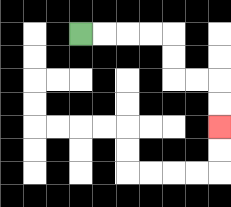{'start': '[3, 1]', 'end': '[9, 5]', 'path_directions': 'R,R,R,R,D,D,R,R,D,D', 'path_coordinates': '[[3, 1], [4, 1], [5, 1], [6, 1], [7, 1], [7, 2], [7, 3], [8, 3], [9, 3], [9, 4], [9, 5]]'}